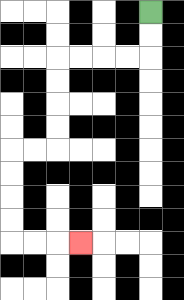{'start': '[6, 0]', 'end': '[3, 10]', 'path_directions': 'D,D,L,L,L,L,D,D,D,D,L,L,D,D,D,D,R,R,R', 'path_coordinates': '[[6, 0], [6, 1], [6, 2], [5, 2], [4, 2], [3, 2], [2, 2], [2, 3], [2, 4], [2, 5], [2, 6], [1, 6], [0, 6], [0, 7], [0, 8], [0, 9], [0, 10], [1, 10], [2, 10], [3, 10]]'}